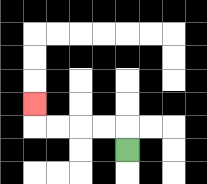{'start': '[5, 6]', 'end': '[1, 4]', 'path_directions': 'U,L,L,L,L,U', 'path_coordinates': '[[5, 6], [5, 5], [4, 5], [3, 5], [2, 5], [1, 5], [1, 4]]'}